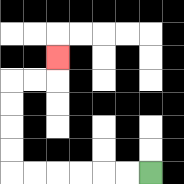{'start': '[6, 7]', 'end': '[2, 2]', 'path_directions': 'L,L,L,L,L,L,U,U,U,U,R,R,U', 'path_coordinates': '[[6, 7], [5, 7], [4, 7], [3, 7], [2, 7], [1, 7], [0, 7], [0, 6], [0, 5], [0, 4], [0, 3], [1, 3], [2, 3], [2, 2]]'}